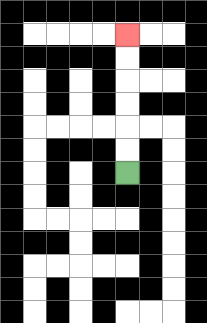{'start': '[5, 7]', 'end': '[5, 1]', 'path_directions': 'U,U,U,U,U,U', 'path_coordinates': '[[5, 7], [5, 6], [5, 5], [5, 4], [5, 3], [5, 2], [5, 1]]'}